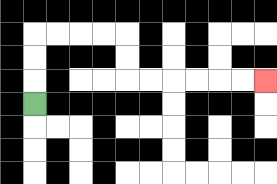{'start': '[1, 4]', 'end': '[11, 3]', 'path_directions': 'U,U,U,R,R,R,R,D,D,R,R,R,R,R,R', 'path_coordinates': '[[1, 4], [1, 3], [1, 2], [1, 1], [2, 1], [3, 1], [4, 1], [5, 1], [5, 2], [5, 3], [6, 3], [7, 3], [8, 3], [9, 3], [10, 3], [11, 3]]'}